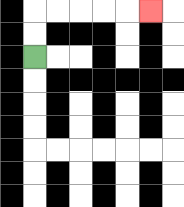{'start': '[1, 2]', 'end': '[6, 0]', 'path_directions': 'U,U,R,R,R,R,R', 'path_coordinates': '[[1, 2], [1, 1], [1, 0], [2, 0], [3, 0], [4, 0], [5, 0], [6, 0]]'}